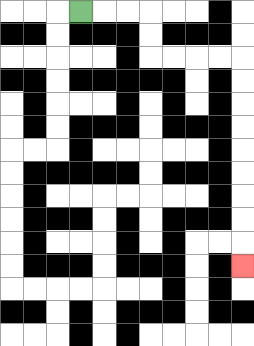{'start': '[3, 0]', 'end': '[10, 11]', 'path_directions': 'R,R,R,D,D,R,R,R,R,D,D,D,D,D,D,D,D,D', 'path_coordinates': '[[3, 0], [4, 0], [5, 0], [6, 0], [6, 1], [6, 2], [7, 2], [8, 2], [9, 2], [10, 2], [10, 3], [10, 4], [10, 5], [10, 6], [10, 7], [10, 8], [10, 9], [10, 10], [10, 11]]'}